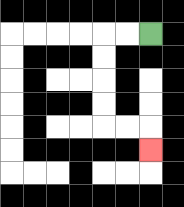{'start': '[6, 1]', 'end': '[6, 6]', 'path_directions': 'L,L,D,D,D,D,R,R,D', 'path_coordinates': '[[6, 1], [5, 1], [4, 1], [4, 2], [4, 3], [4, 4], [4, 5], [5, 5], [6, 5], [6, 6]]'}